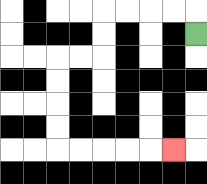{'start': '[8, 1]', 'end': '[7, 6]', 'path_directions': 'U,L,L,L,L,D,D,L,L,D,D,D,D,R,R,R,R,R', 'path_coordinates': '[[8, 1], [8, 0], [7, 0], [6, 0], [5, 0], [4, 0], [4, 1], [4, 2], [3, 2], [2, 2], [2, 3], [2, 4], [2, 5], [2, 6], [3, 6], [4, 6], [5, 6], [6, 6], [7, 6]]'}